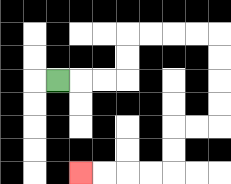{'start': '[2, 3]', 'end': '[3, 7]', 'path_directions': 'R,R,R,U,U,R,R,R,R,D,D,D,D,L,L,D,D,L,L,L,L', 'path_coordinates': '[[2, 3], [3, 3], [4, 3], [5, 3], [5, 2], [5, 1], [6, 1], [7, 1], [8, 1], [9, 1], [9, 2], [9, 3], [9, 4], [9, 5], [8, 5], [7, 5], [7, 6], [7, 7], [6, 7], [5, 7], [4, 7], [3, 7]]'}